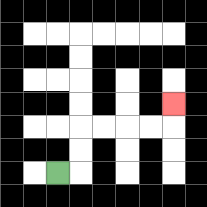{'start': '[2, 7]', 'end': '[7, 4]', 'path_directions': 'R,U,U,R,R,R,R,U', 'path_coordinates': '[[2, 7], [3, 7], [3, 6], [3, 5], [4, 5], [5, 5], [6, 5], [7, 5], [7, 4]]'}